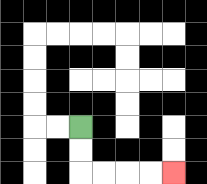{'start': '[3, 5]', 'end': '[7, 7]', 'path_directions': 'D,D,R,R,R,R', 'path_coordinates': '[[3, 5], [3, 6], [3, 7], [4, 7], [5, 7], [6, 7], [7, 7]]'}